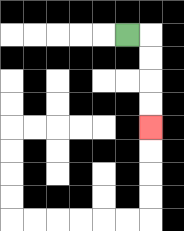{'start': '[5, 1]', 'end': '[6, 5]', 'path_directions': 'R,D,D,D,D', 'path_coordinates': '[[5, 1], [6, 1], [6, 2], [6, 3], [6, 4], [6, 5]]'}